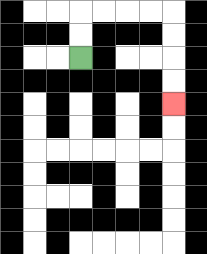{'start': '[3, 2]', 'end': '[7, 4]', 'path_directions': 'U,U,R,R,R,R,D,D,D,D', 'path_coordinates': '[[3, 2], [3, 1], [3, 0], [4, 0], [5, 0], [6, 0], [7, 0], [7, 1], [7, 2], [7, 3], [7, 4]]'}